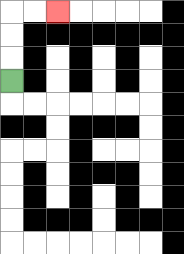{'start': '[0, 3]', 'end': '[2, 0]', 'path_directions': 'U,U,U,R,R', 'path_coordinates': '[[0, 3], [0, 2], [0, 1], [0, 0], [1, 0], [2, 0]]'}